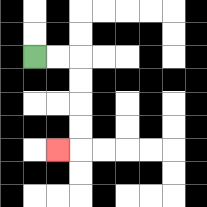{'start': '[1, 2]', 'end': '[2, 6]', 'path_directions': 'R,R,D,D,D,D,L', 'path_coordinates': '[[1, 2], [2, 2], [3, 2], [3, 3], [3, 4], [3, 5], [3, 6], [2, 6]]'}